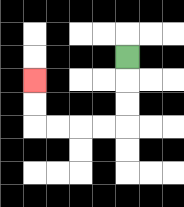{'start': '[5, 2]', 'end': '[1, 3]', 'path_directions': 'D,D,D,L,L,L,L,U,U', 'path_coordinates': '[[5, 2], [5, 3], [5, 4], [5, 5], [4, 5], [3, 5], [2, 5], [1, 5], [1, 4], [1, 3]]'}